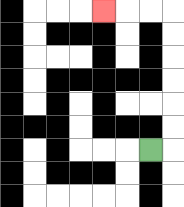{'start': '[6, 6]', 'end': '[4, 0]', 'path_directions': 'R,U,U,U,U,U,U,L,L,L', 'path_coordinates': '[[6, 6], [7, 6], [7, 5], [7, 4], [7, 3], [7, 2], [7, 1], [7, 0], [6, 0], [5, 0], [4, 0]]'}